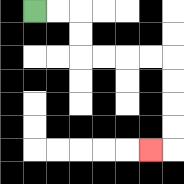{'start': '[1, 0]', 'end': '[6, 6]', 'path_directions': 'R,R,D,D,R,R,R,R,D,D,D,D,L', 'path_coordinates': '[[1, 0], [2, 0], [3, 0], [3, 1], [3, 2], [4, 2], [5, 2], [6, 2], [7, 2], [7, 3], [7, 4], [7, 5], [7, 6], [6, 6]]'}